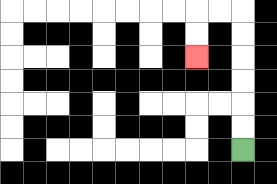{'start': '[10, 6]', 'end': '[8, 2]', 'path_directions': 'U,U,U,U,U,U,L,L,D,D', 'path_coordinates': '[[10, 6], [10, 5], [10, 4], [10, 3], [10, 2], [10, 1], [10, 0], [9, 0], [8, 0], [8, 1], [8, 2]]'}